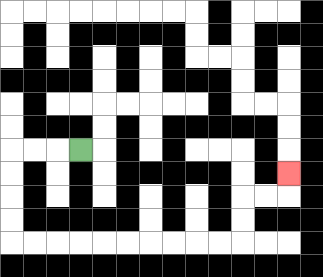{'start': '[3, 6]', 'end': '[12, 7]', 'path_directions': 'L,L,L,D,D,D,D,R,R,R,R,R,R,R,R,R,R,U,U,R,R,U', 'path_coordinates': '[[3, 6], [2, 6], [1, 6], [0, 6], [0, 7], [0, 8], [0, 9], [0, 10], [1, 10], [2, 10], [3, 10], [4, 10], [5, 10], [6, 10], [7, 10], [8, 10], [9, 10], [10, 10], [10, 9], [10, 8], [11, 8], [12, 8], [12, 7]]'}